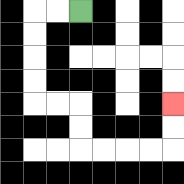{'start': '[3, 0]', 'end': '[7, 4]', 'path_directions': 'L,L,D,D,D,D,R,R,D,D,R,R,R,R,U,U', 'path_coordinates': '[[3, 0], [2, 0], [1, 0], [1, 1], [1, 2], [1, 3], [1, 4], [2, 4], [3, 4], [3, 5], [3, 6], [4, 6], [5, 6], [6, 6], [7, 6], [7, 5], [7, 4]]'}